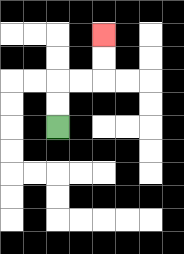{'start': '[2, 5]', 'end': '[4, 1]', 'path_directions': 'U,U,R,R,U,U', 'path_coordinates': '[[2, 5], [2, 4], [2, 3], [3, 3], [4, 3], [4, 2], [4, 1]]'}